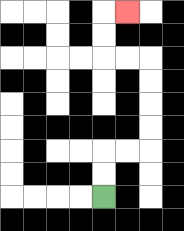{'start': '[4, 8]', 'end': '[5, 0]', 'path_directions': 'U,U,R,R,U,U,U,U,L,L,U,U,R', 'path_coordinates': '[[4, 8], [4, 7], [4, 6], [5, 6], [6, 6], [6, 5], [6, 4], [6, 3], [6, 2], [5, 2], [4, 2], [4, 1], [4, 0], [5, 0]]'}